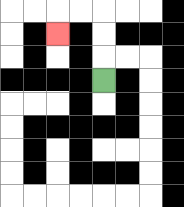{'start': '[4, 3]', 'end': '[2, 1]', 'path_directions': 'U,U,U,L,L,D', 'path_coordinates': '[[4, 3], [4, 2], [4, 1], [4, 0], [3, 0], [2, 0], [2, 1]]'}